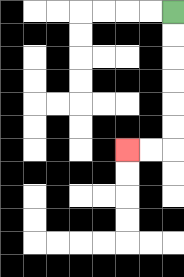{'start': '[7, 0]', 'end': '[5, 6]', 'path_directions': 'D,D,D,D,D,D,L,L', 'path_coordinates': '[[7, 0], [7, 1], [7, 2], [7, 3], [7, 4], [7, 5], [7, 6], [6, 6], [5, 6]]'}